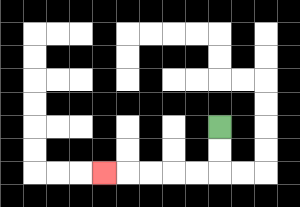{'start': '[9, 5]', 'end': '[4, 7]', 'path_directions': 'D,D,L,L,L,L,L', 'path_coordinates': '[[9, 5], [9, 6], [9, 7], [8, 7], [7, 7], [6, 7], [5, 7], [4, 7]]'}